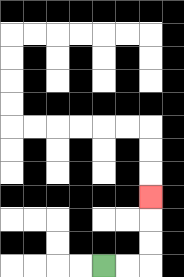{'start': '[4, 11]', 'end': '[6, 8]', 'path_directions': 'R,R,U,U,U', 'path_coordinates': '[[4, 11], [5, 11], [6, 11], [6, 10], [6, 9], [6, 8]]'}